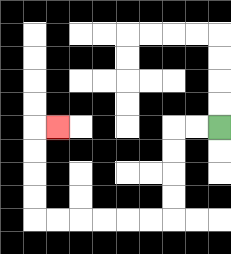{'start': '[9, 5]', 'end': '[2, 5]', 'path_directions': 'L,L,D,D,D,D,L,L,L,L,L,L,U,U,U,U,R', 'path_coordinates': '[[9, 5], [8, 5], [7, 5], [7, 6], [7, 7], [7, 8], [7, 9], [6, 9], [5, 9], [4, 9], [3, 9], [2, 9], [1, 9], [1, 8], [1, 7], [1, 6], [1, 5], [2, 5]]'}